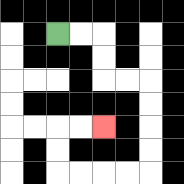{'start': '[2, 1]', 'end': '[4, 5]', 'path_directions': 'R,R,D,D,R,R,D,D,D,D,L,L,L,L,U,U,R,R', 'path_coordinates': '[[2, 1], [3, 1], [4, 1], [4, 2], [4, 3], [5, 3], [6, 3], [6, 4], [6, 5], [6, 6], [6, 7], [5, 7], [4, 7], [3, 7], [2, 7], [2, 6], [2, 5], [3, 5], [4, 5]]'}